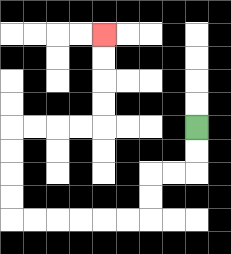{'start': '[8, 5]', 'end': '[4, 1]', 'path_directions': 'D,D,L,L,D,D,L,L,L,L,L,L,U,U,U,U,R,R,R,R,U,U,U,U', 'path_coordinates': '[[8, 5], [8, 6], [8, 7], [7, 7], [6, 7], [6, 8], [6, 9], [5, 9], [4, 9], [3, 9], [2, 9], [1, 9], [0, 9], [0, 8], [0, 7], [0, 6], [0, 5], [1, 5], [2, 5], [3, 5], [4, 5], [4, 4], [4, 3], [4, 2], [4, 1]]'}